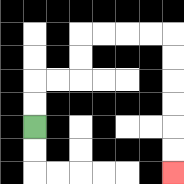{'start': '[1, 5]', 'end': '[7, 7]', 'path_directions': 'U,U,R,R,U,U,R,R,R,R,D,D,D,D,D,D', 'path_coordinates': '[[1, 5], [1, 4], [1, 3], [2, 3], [3, 3], [3, 2], [3, 1], [4, 1], [5, 1], [6, 1], [7, 1], [7, 2], [7, 3], [7, 4], [7, 5], [7, 6], [7, 7]]'}